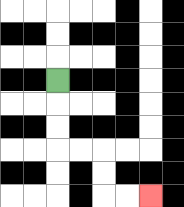{'start': '[2, 3]', 'end': '[6, 8]', 'path_directions': 'D,D,D,R,R,D,D,R,R', 'path_coordinates': '[[2, 3], [2, 4], [2, 5], [2, 6], [3, 6], [4, 6], [4, 7], [4, 8], [5, 8], [6, 8]]'}